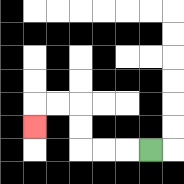{'start': '[6, 6]', 'end': '[1, 5]', 'path_directions': 'L,L,L,U,U,L,L,D', 'path_coordinates': '[[6, 6], [5, 6], [4, 6], [3, 6], [3, 5], [3, 4], [2, 4], [1, 4], [1, 5]]'}